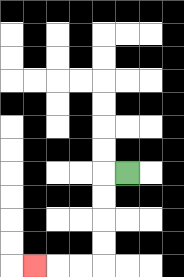{'start': '[5, 7]', 'end': '[1, 11]', 'path_directions': 'L,D,D,D,D,L,L,L', 'path_coordinates': '[[5, 7], [4, 7], [4, 8], [4, 9], [4, 10], [4, 11], [3, 11], [2, 11], [1, 11]]'}